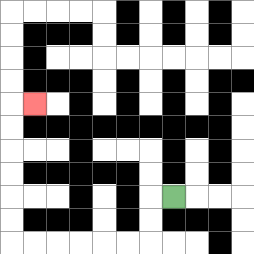{'start': '[7, 8]', 'end': '[1, 4]', 'path_directions': 'L,D,D,L,L,L,L,L,L,U,U,U,U,U,U,R', 'path_coordinates': '[[7, 8], [6, 8], [6, 9], [6, 10], [5, 10], [4, 10], [3, 10], [2, 10], [1, 10], [0, 10], [0, 9], [0, 8], [0, 7], [0, 6], [0, 5], [0, 4], [1, 4]]'}